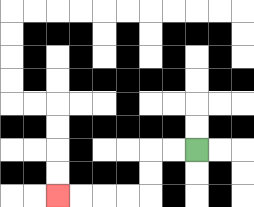{'start': '[8, 6]', 'end': '[2, 8]', 'path_directions': 'L,L,D,D,L,L,L,L', 'path_coordinates': '[[8, 6], [7, 6], [6, 6], [6, 7], [6, 8], [5, 8], [4, 8], [3, 8], [2, 8]]'}